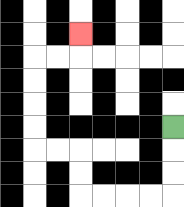{'start': '[7, 5]', 'end': '[3, 1]', 'path_directions': 'D,D,D,L,L,L,L,U,U,L,L,U,U,U,U,R,R,U', 'path_coordinates': '[[7, 5], [7, 6], [7, 7], [7, 8], [6, 8], [5, 8], [4, 8], [3, 8], [3, 7], [3, 6], [2, 6], [1, 6], [1, 5], [1, 4], [1, 3], [1, 2], [2, 2], [3, 2], [3, 1]]'}